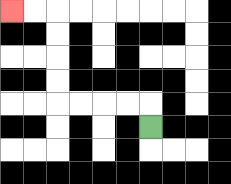{'start': '[6, 5]', 'end': '[0, 0]', 'path_directions': 'U,L,L,L,L,U,U,U,U,L,L', 'path_coordinates': '[[6, 5], [6, 4], [5, 4], [4, 4], [3, 4], [2, 4], [2, 3], [2, 2], [2, 1], [2, 0], [1, 0], [0, 0]]'}